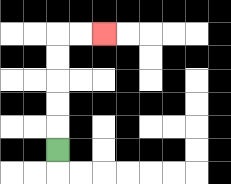{'start': '[2, 6]', 'end': '[4, 1]', 'path_directions': 'U,U,U,U,U,R,R', 'path_coordinates': '[[2, 6], [2, 5], [2, 4], [2, 3], [2, 2], [2, 1], [3, 1], [4, 1]]'}